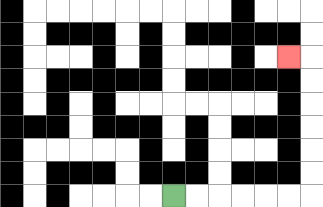{'start': '[7, 8]', 'end': '[12, 2]', 'path_directions': 'R,R,R,R,R,R,U,U,U,U,U,U,L', 'path_coordinates': '[[7, 8], [8, 8], [9, 8], [10, 8], [11, 8], [12, 8], [13, 8], [13, 7], [13, 6], [13, 5], [13, 4], [13, 3], [13, 2], [12, 2]]'}